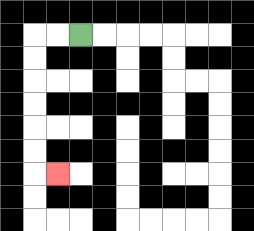{'start': '[3, 1]', 'end': '[2, 7]', 'path_directions': 'L,L,D,D,D,D,D,D,R', 'path_coordinates': '[[3, 1], [2, 1], [1, 1], [1, 2], [1, 3], [1, 4], [1, 5], [1, 6], [1, 7], [2, 7]]'}